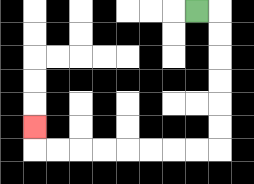{'start': '[8, 0]', 'end': '[1, 5]', 'path_directions': 'R,D,D,D,D,D,D,L,L,L,L,L,L,L,L,U', 'path_coordinates': '[[8, 0], [9, 0], [9, 1], [9, 2], [9, 3], [9, 4], [9, 5], [9, 6], [8, 6], [7, 6], [6, 6], [5, 6], [4, 6], [3, 6], [2, 6], [1, 6], [1, 5]]'}